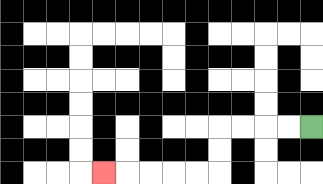{'start': '[13, 5]', 'end': '[4, 7]', 'path_directions': 'L,L,L,L,D,D,L,L,L,L,L', 'path_coordinates': '[[13, 5], [12, 5], [11, 5], [10, 5], [9, 5], [9, 6], [9, 7], [8, 7], [7, 7], [6, 7], [5, 7], [4, 7]]'}